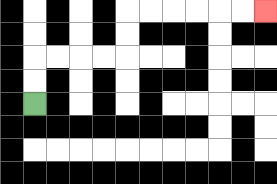{'start': '[1, 4]', 'end': '[11, 0]', 'path_directions': 'U,U,R,R,R,R,U,U,R,R,R,R,R,R', 'path_coordinates': '[[1, 4], [1, 3], [1, 2], [2, 2], [3, 2], [4, 2], [5, 2], [5, 1], [5, 0], [6, 0], [7, 0], [8, 0], [9, 0], [10, 0], [11, 0]]'}